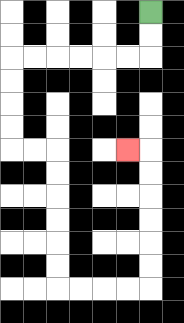{'start': '[6, 0]', 'end': '[5, 6]', 'path_directions': 'D,D,L,L,L,L,L,L,D,D,D,D,R,R,D,D,D,D,D,D,R,R,R,R,U,U,U,U,U,U,L', 'path_coordinates': '[[6, 0], [6, 1], [6, 2], [5, 2], [4, 2], [3, 2], [2, 2], [1, 2], [0, 2], [0, 3], [0, 4], [0, 5], [0, 6], [1, 6], [2, 6], [2, 7], [2, 8], [2, 9], [2, 10], [2, 11], [2, 12], [3, 12], [4, 12], [5, 12], [6, 12], [6, 11], [6, 10], [6, 9], [6, 8], [6, 7], [6, 6], [5, 6]]'}